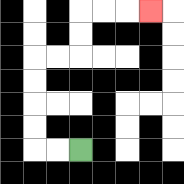{'start': '[3, 6]', 'end': '[6, 0]', 'path_directions': 'L,L,U,U,U,U,R,R,U,U,R,R,R', 'path_coordinates': '[[3, 6], [2, 6], [1, 6], [1, 5], [1, 4], [1, 3], [1, 2], [2, 2], [3, 2], [3, 1], [3, 0], [4, 0], [5, 0], [6, 0]]'}